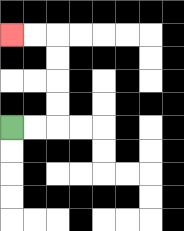{'start': '[0, 5]', 'end': '[0, 1]', 'path_directions': 'R,R,U,U,U,U,L,L', 'path_coordinates': '[[0, 5], [1, 5], [2, 5], [2, 4], [2, 3], [2, 2], [2, 1], [1, 1], [0, 1]]'}